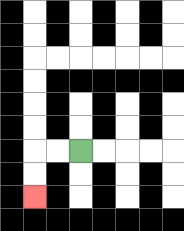{'start': '[3, 6]', 'end': '[1, 8]', 'path_directions': 'L,L,D,D', 'path_coordinates': '[[3, 6], [2, 6], [1, 6], [1, 7], [1, 8]]'}